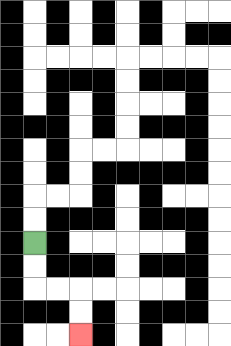{'start': '[1, 10]', 'end': '[3, 14]', 'path_directions': 'D,D,R,R,D,D', 'path_coordinates': '[[1, 10], [1, 11], [1, 12], [2, 12], [3, 12], [3, 13], [3, 14]]'}